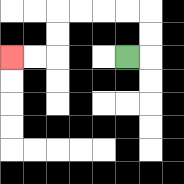{'start': '[5, 2]', 'end': '[0, 2]', 'path_directions': 'R,U,U,L,L,L,L,D,D,L,L', 'path_coordinates': '[[5, 2], [6, 2], [6, 1], [6, 0], [5, 0], [4, 0], [3, 0], [2, 0], [2, 1], [2, 2], [1, 2], [0, 2]]'}